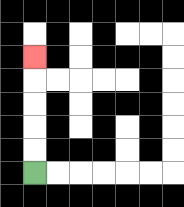{'start': '[1, 7]', 'end': '[1, 2]', 'path_directions': 'U,U,U,U,U', 'path_coordinates': '[[1, 7], [1, 6], [1, 5], [1, 4], [1, 3], [1, 2]]'}